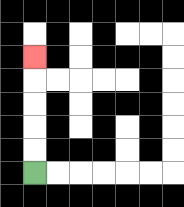{'start': '[1, 7]', 'end': '[1, 2]', 'path_directions': 'U,U,U,U,U', 'path_coordinates': '[[1, 7], [1, 6], [1, 5], [1, 4], [1, 3], [1, 2]]'}